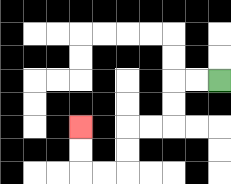{'start': '[9, 3]', 'end': '[3, 5]', 'path_directions': 'L,L,D,D,L,L,D,D,L,L,U,U', 'path_coordinates': '[[9, 3], [8, 3], [7, 3], [7, 4], [7, 5], [6, 5], [5, 5], [5, 6], [5, 7], [4, 7], [3, 7], [3, 6], [3, 5]]'}